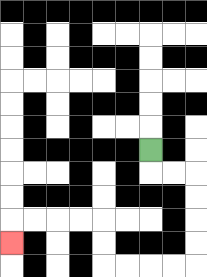{'start': '[6, 6]', 'end': '[0, 10]', 'path_directions': 'D,R,R,D,D,D,D,L,L,L,L,U,U,L,L,L,L,D', 'path_coordinates': '[[6, 6], [6, 7], [7, 7], [8, 7], [8, 8], [8, 9], [8, 10], [8, 11], [7, 11], [6, 11], [5, 11], [4, 11], [4, 10], [4, 9], [3, 9], [2, 9], [1, 9], [0, 9], [0, 10]]'}